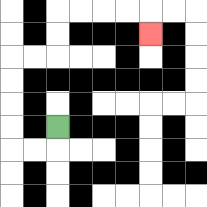{'start': '[2, 5]', 'end': '[6, 1]', 'path_directions': 'D,L,L,U,U,U,U,R,R,U,U,R,R,R,R,D', 'path_coordinates': '[[2, 5], [2, 6], [1, 6], [0, 6], [0, 5], [0, 4], [0, 3], [0, 2], [1, 2], [2, 2], [2, 1], [2, 0], [3, 0], [4, 0], [5, 0], [6, 0], [6, 1]]'}